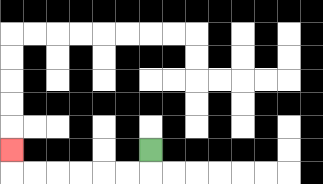{'start': '[6, 6]', 'end': '[0, 6]', 'path_directions': 'D,L,L,L,L,L,L,U', 'path_coordinates': '[[6, 6], [6, 7], [5, 7], [4, 7], [3, 7], [2, 7], [1, 7], [0, 7], [0, 6]]'}